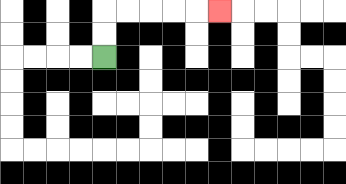{'start': '[4, 2]', 'end': '[9, 0]', 'path_directions': 'U,U,R,R,R,R,R', 'path_coordinates': '[[4, 2], [4, 1], [4, 0], [5, 0], [6, 0], [7, 0], [8, 0], [9, 0]]'}